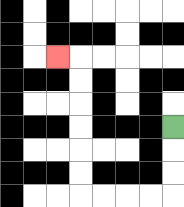{'start': '[7, 5]', 'end': '[2, 2]', 'path_directions': 'D,D,D,L,L,L,L,U,U,U,U,U,U,L', 'path_coordinates': '[[7, 5], [7, 6], [7, 7], [7, 8], [6, 8], [5, 8], [4, 8], [3, 8], [3, 7], [3, 6], [3, 5], [3, 4], [3, 3], [3, 2], [2, 2]]'}